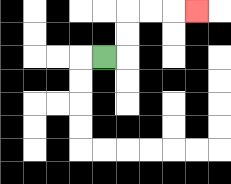{'start': '[4, 2]', 'end': '[8, 0]', 'path_directions': 'R,U,U,R,R,R', 'path_coordinates': '[[4, 2], [5, 2], [5, 1], [5, 0], [6, 0], [7, 0], [8, 0]]'}